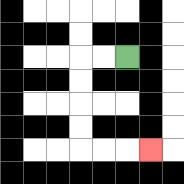{'start': '[5, 2]', 'end': '[6, 6]', 'path_directions': 'L,L,D,D,D,D,R,R,R', 'path_coordinates': '[[5, 2], [4, 2], [3, 2], [3, 3], [3, 4], [3, 5], [3, 6], [4, 6], [5, 6], [6, 6]]'}